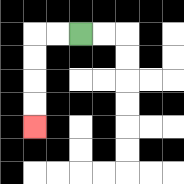{'start': '[3, 1]', 'end': '[1, 5]', 'path_directions': 'L,L,D,D,D,D', 'path_coordinates': '[[3, 1], [2, 1], [1, 1], [1, 2], [1, 3], [1, 4], [1, 5]]'}